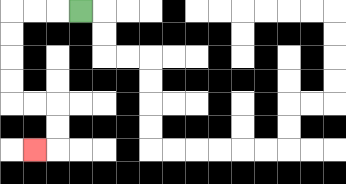{'start': '[3, 0]', 'end': '[1, 6]', 'path_directions': 'L,L,L,D,D,D,D,R,R,D,D,L', 'path_coordinates': '[[3, 0], [2, 0], [1, 0], [0, 0], [0, 1], [0, 2], [0, 3], [0, 4], [1, 4], [2, 4], [2, 5], [2, 6], [1, 6]]'}